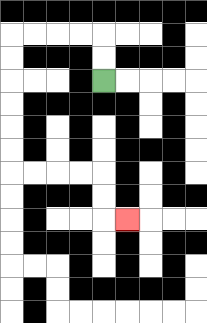{'start': '[4, 3]', 'end': '[5, 9]', 'path_directions': 'U,U,L,L,L,L,D,D,D,D,D,D,R,R,R,R,D,D,R', 'path_coordinates': '[[4, 3], [4, 2], [4, 1], [3, 1], [2, 1], [1, 1], [0, 1], [0, 2], [0, 3], [0, 4], [0, 5], [0, 6], [0, 7], [1, 7], [2, 7], [3, 7], [4, 7], [4, 8], [4, 9], [5, 9]]'}